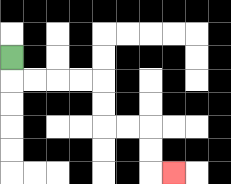{'start': '[0, 2]', 'end': '[7, 7]', 'path_directions': 'D,R,R,R,R,D,D,R,R,D,D,R', 'path_coordinates': '[[0, 2], [0, 3], [1, 3], [2, 3], [3, 3], [4, 3], [4, 4], [4, 5], [5, 5], [6, 5], [6, 6], [6, 7], [7, 7]]'}